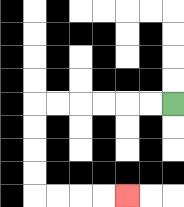{'start': '[7, 4]', 'end': '[5, 8]', 'path_directions': 'L,L,L,L,L,L,D,D,D,D,R,R,R,R', 'path_coordinates': '[[7, 4], [6, 4], [5, 4], [4, 4], [3, 4], [2, 4], [1, 4], [1, 5], [1, 6], [1, 7], [1, 8], [2, 8], [3, 8], [4, 8], [5, 8]]'}